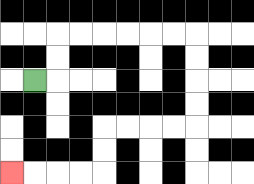{'start': '[1, 3]', 'end': '[0, 7]', 'path_directions': 'R,U,U,R,R,R,R,R,R,D,D,D,D,L,L,L,L,D,D,L,L,L,L', 'path_coordinates': '[[1, 3], [2, 3], [2, 2], [2, 1], [3, 1], [4, 1], [5, 1], [6, 1], [7, 1], [8, 1], [8, 2], [8, 3], [8, 4], [8, 5], [7, 5], [6, 5], [5, 5], [4, 5], [4, 6], [4, 7], [3, 7], [2, 7], [1, 7], [0, 7]]'}